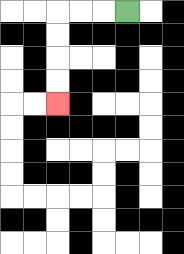{'start': '[5, 0]', 'end': '[2, 4]', 'path_directions': 'L,L,L,D,D,D,D', 'path_coordinates': '[[5, 0], [4, 0], [3, 0], [2, 0], [2, 1], [2, 2], [2, 3], [2, 4]]'}